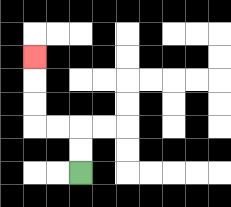{'start': '[3, 7]', 'end': '[1, 2]', 'path_directions': 'U,U,L,L,U,U,U', 'path_coordinates': '[[3, 7], [3, 6], [3, 5], [2, 5], [1, 5], [1, 4], [1, 3], [1, 2]]'}